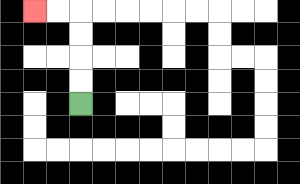{'start': '[3, 4]', 'end': '[1, 0]', 'path_directions': 'U,U,U,U,L,L', 'path_coordinates': '[[3, 4], [3, 3], [3, 2], [3, 1], [3, 0], [2, 0], [1, 0]]'}